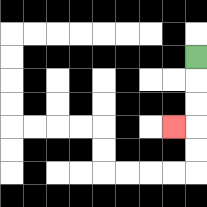{'start': '[8, 2]', 'end': '[7, 5]', 'path_directions': 'D,D,D,L', 'path_coordinates': '[[8, 2], [8, 3], [8, 4], [8, 5], [7, 5]]'}